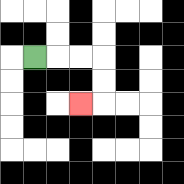{'start': '[1, 2]', 'end': '[3, 4]', 'path_directions': 'R,R,R,D,D,L', 'path_coordinates': '[[1, 2], [2, 2], [3, 2], [4, 2], [4, 3], [4, 4], [3, 4]]'}